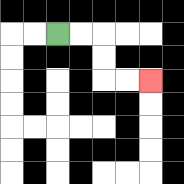{'start': '[2, 1]', 'end': '[6, 3]', 'path_directions': 'R,R,D,D,R,R', 'path_coordinates': '[[2, 1], [3, 1], [4, 1], [4, 2], [4, 3], [5, 3], [6, 3]]'}